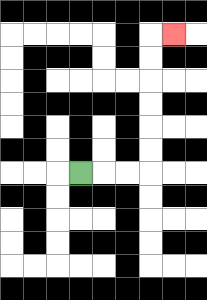{'start': '[3, 7]', 'end': '[7, 1]', 'path_directions': 'R,R,R,U,U,U,U,U,U,R', 'path_coordinates': '[[3, 7], [4, 7], [5, 7], [6, 7], [6, 6], [6, 5], [6, 4], [6, 3], [6, 2], [6, 1], [7, 1]]'}